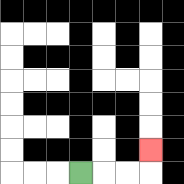{'start': '[3, 7]', 'end': '[6, 6]', 'path_directions': 'R,R,R,U', 'path_coordinates': '[[3, 7], [4, 7], [5, 7], [6, 7], [6, 6]]'}